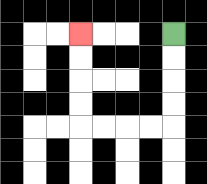{'start': '[7, 1]', 'end': '[3, 1]', 'path_directions': 'D,D,D,D,L,L,L,L,U,U,U,U', 'path_coordinates': '[[7, 1], [7, 2], [7, 3], [7, 4], [7, 5], [6, 5], [5, 5], [4, 5], [3, 5], [3, 4], [3, 3], [3, 2], [3, 1]]'}